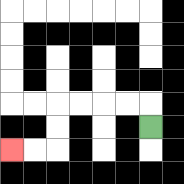{'start': '[6, 5]', 'end': '[0, 6]', 'path_directions': 'U,L,L,L,L,D,D,L,L', 'path_coordinates': '[[6, 5], [6, 4], [5, 4], [4, 4], [3, 4], [2, 4], [2, 5], [2, 6], [1, 6], [0, 6]]'}